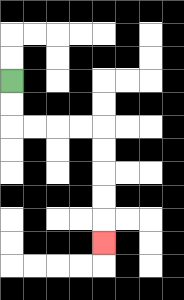{'start': '[0, 3]', 'end': '[4, 10]', 'path_directions': 'D,D,R,R,R,R,D,D,D,D,D', 'path_coordinates': '[[0, 3], [0, 4], [0, 5], [1, 5], [2, 5], [3, 5], [4, 5], [4, 6], [4, 7], [4, 8], [4, 9], [4, 10]]'}